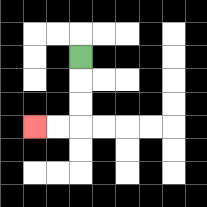{'start': '[3, 2]', 'end': '[1, 5]', 'path_directions': 'D,D,D,L,L', 'path_coordinates': '[[3, 2], [3, 3], [3, 4], [3, 5], [2, 5], [1, 5]]'}